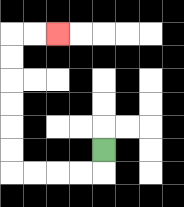{'start': '[4, 6]', 'end': '[2, 1]', 'path_directions': 'D,L,L,L,L,U,U,U,U,U,U,R,R', 'path_coordinates': '[[4, 6], [4, 7], [3, 7], [2, 7], [1, 7], [0, 7], [0, 6], [0, 5], [0, 4], [0, 3], [0, 2], [0, 1], [1, 1], [2, 1]]'}